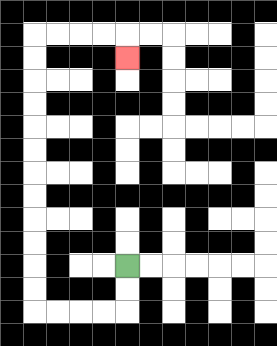{'start': '[5, 11]', 'end': '[5, 2]', 'path_directions': 'D,D,L,L,L,L,U,U,U,U,U,U,U,U,U,U,U,U,R,R,R,R,D', 'path_coordinates': '[[5, 11], [5, 12], [5, 13], [4, 13], [3, 13], [2, 13], [1, 13], [1, 12], [1, 11], [1, 10], [1, 9], [1, 8], [1, 7], [1, 6], [1, 5], [1, 4], [1, 3], [1, 2], [1, 1], [2, 1], [3, 1], [4, 1], [5, 1], [5, 2]]'}